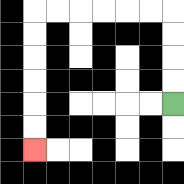{'start': '[7, 4]', 'end': '[1, 6]', 'path_directions': 'U,U,U,U,L,L,L,L,L,L,D,D,D,D,D,D', 'path_coordinates': '[[7, 4], [7, 3], [7, 2], [7, 1], [7, 0], [6, 0], [5, 0], [4, 0], [3, 0], [2, 0], [1, 0], [1, 1], [1, 2], [1, 3], [1, 4], [1, 5], [1, 6]]'}